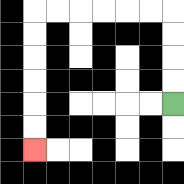{'start': '[7, 4]', 'end': '[1, 6]', 'path_directions': 'U,U,U,U,L,L,L,L,L,L,D,D,D,D,D,D', 'path_coordinates': '[[7, 4], [7, 3], [7, 2], [7, 1], [7, 0], [6, 0], [5, 0], [4, 0], [3, 0], [2, 0], [1, 0], [1, 1], [1, 2], [1, 3], [1, 4], [1, 5], [1, 6]]'}